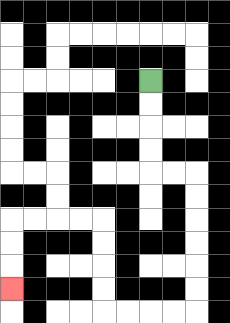{'start': '[6, 3]', 'end': '[0, 12]', 'path_directions': 'D,D,D,D,R,R,D,D,D,D,D,D,L,L,L,L,U,U,U,U,L,L,L,L,D,D,D', 'path_coordinates': '[[6, 3], [6, 4], [6, 5], [6, 6], [6, 7], [7, 7], [8, 7], [8, 8], [8, 9], [8, 10], [8, 11], [8, 12], [8, 13], [7, 13], [6, 13], [5, 13], [4, 13], [4, 12], [4, 11], [4, 10], [4, 9], [3, 9], [2, 9], [1, 9], [0, 9], [0, 10], [0, 11], [0, 12]]'}